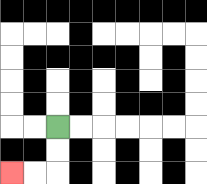{'start': '[2, 5]', 'end': '[0, 7]', 'path_directions': 'D,D,L,L', 'path_coordinates': '[[2, 5], [2, 6], [2, 7], [1, 7], [0, 7]]'}